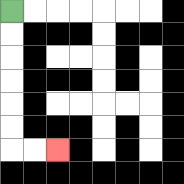{'start': '[0, 0]', 'end': '[2, 6]', 'path_directions': 'D,D,D,D,D,D,R,R', 'path_coordinates': '[[0, 0], [0, 1], [0, 2], [0, 3], [0, 4], [0, 5], [0, 6], [1, 6], [2, 6]]'}